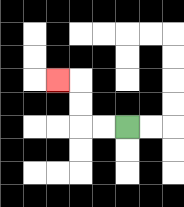{'start': '[5, 5]', 'end': '[2, 3]', 'path_directions': 'L,L,U,U,L', 'path_coordinates': '[[5, 5], [4, 5], [3, 5], [3, 4], [3, 3], [2, 3]]'}